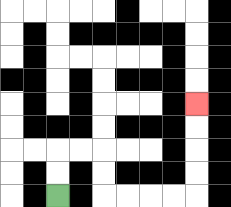{'start': '[2, 8]', 'end': '[8, 4]', 'path_directions': 'U,U,R,R,D,D,R,R,R,R,U,U,U,U', 'path_coordinates': '[[2, 8], [2, 7], [2, 6], [3, 6], [4, 6], [4, 7], [4, 8], [5, 8], [6, 8], [7, 8], [8, 8], [8, 7], [8, 6], [8, 5], [8, 4]]'}